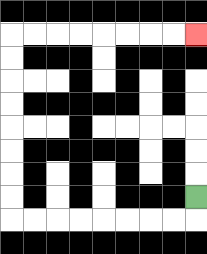{'start': '[8, 8]', 'end': '[8, 1]', 'path_directions': 'D,L,L,L,L,L,L,L,L,U,U,U,U,U,U,U,U,R,R,R,R,R,R,R,R', 'path_coordinates': '[[8, 8], [8, 9], [7, 9], [6, 9], [5, 9], [4, 9], [3, 9], [2, 9], [1, 9], [0, 9], [0, 8], [0, 7], [0, 6], [0, 5], [0, 4], [0, 3], [0, 2], [0, 1], [1, 1], [2, 1], [3, 1], [4, 1], [5, 1], [6, 1], [7, 1], [8, 1]]'}